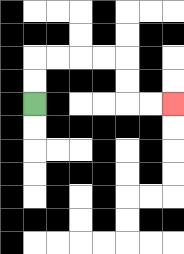{'start': '[1, 4]', 'end': '[7, 4]', 'path_directions': 'U,U,R,R,R,R,D,D,R,R', 'path_coordinates': '[[1, 4], [1, 3], [1, 2], [2, 2], [3, 2], [4, 2], [5, 2], [5, 3], [5, 4], [6, 4], [7, 4]]'}